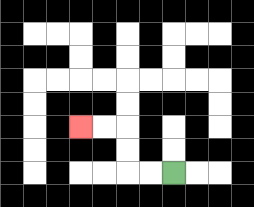{'start': '[7, 7]', 'end': '[3, 5]', 'path_directions': 'L,L,U,U,L,L', 'path_coordinates': '[[7, 7], [6, 7], [5, 7], [5, 6], [5, 5], [4, 5], [3, 5]]'}